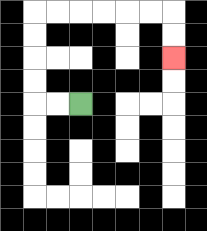{'start': '[3, 4]', 'end': '[7, 2]', 'path_directions': 'L,L,U,U,U,U,R,R,R,R,R,R,D,D', 'path_coordinates': '[[3, 4], [2, 4], [1, 4], [1, 3], [1, 2], [1, 1], [1, 0], [2, 0], [3, 0], [4, 0], [5, 0], [6, 0], [7, 0], [7, 1], [7, 2]]'}